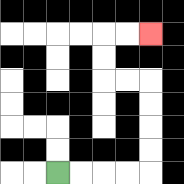{'start': '[2, 7]', 'end': '[6, 1]', 'path_directions': 'R,R,R,R,U,U,U,U,L,L,U,U,R,R', 'path_coordinates': '[[2, 7], [3, 7], [4, 7], [5, 7], [6, 7], [6, 6], [6, 5], [6, 4], [6, 3], [5, 3], [4, 3], [4, 2], [4, 1], [5, 1], [6, 1]]'}